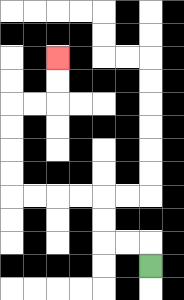{'start': '[6, 11]', 'end': '[2, 2]', 'path_directions': 'U,L,L,U,U,L,L,L,L,U,U,U,U,R,R,U,U', 'path_coordinates': '[[6, 11], [6, 10], [5, 10], [4, 10], [4, 9], [4, 8], [3, 8], [2, 8], [1, 8], [0, 8], [0, 7], [0, 6], [0, 5], [0, 4], [1, 4], [2, 4], [2, 3], [2, 2]]'}